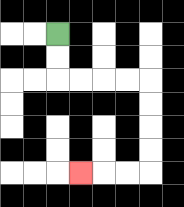{'start': '[2, 1]', 'end': '[3, 7]', 'path_directions': 'D,D,R,R,R,R,D,D,D,D,L,L,L', 'path_coordinates': '[[2, 1], [2, 2], [2, 3], [3, 3], [4, 3], [5, 3], [6, 3], [6, 4], [6, 5], [6, 6], [6, 7], [5, 7], [4, 7], [3, 7]]'}